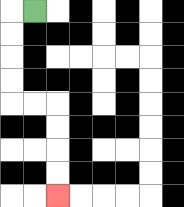{'start': '[1, 0]', 'end': '[2, 8]', 'path_directions': 'L,D,D,D,D,R,R,D,D,D,D', 'path_coordinates': '[[1, 0], [0, 0], [0, 1], [0, 2], [0, 3], [0, 4], [1, 4], [2, 4], [2, 5], [2, 6], [2, 7], [2, 8]]'}